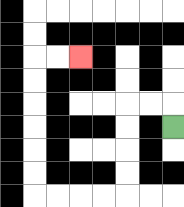{'start': '[7, 5]', 'end': '[3, 2]', 'path_directions': 'U,L,L,D,D,D,D,L,L,L,L,U,U,U,U,U,U,R,R', 'path_coordinates': '[[7, 5], [7, 4], [6, 4], [5, 4], [5, 5], [5, 6], [5, 7], [5, 8], [4, 8], [3, 8], [2, 8], [1, 8], [1, 7], [1, 6], [1, 5], [1, 4], [1, 3], [1, 2], [2, 2], [3, 2]]'}